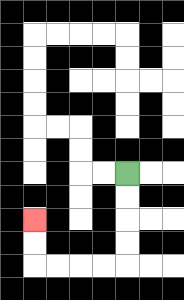{'start': '[5, 7]', 'end': '[1, 9]', 'path_directions': 'D,D,D,D,L,L,L,L,U,U', 'path_coordinates': '[[5, 7], [5, 8], [5, 9], [5, 10], [5, 11], [4, 11], [3, 11], [2, 11], [1, 11], [1, 10], [1, 9]]'}